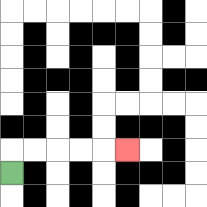{'start': '[0, 7]', 'end': '[5, 6]', 'path_directions': 'U,R,R,R,R,R', 'path_coordinates': '[[0, 7], [0, 6], [1, 6], [2, 6], [3, 6], [4, 6], [5, 6]]'}